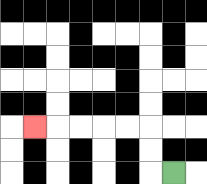{'start': '[7, 7]', 'end': '[1, 5]', 'path_directions': 'L,U,U,L,L,L,L,L', 'path_coordinates': '[[7, 7], [6, 7], [6, 6], [6, 5], [5, 5], [4, 5], [3, 5], [2, 5], [1, 5]]'}